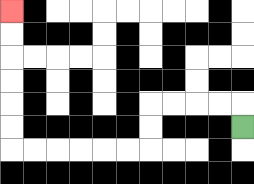{'start': '[10, 5]', 'end': '[0, 0]', 'path_directions': 'U,L,L,L,L,D,D,L,L,L,L,L,L,U,U,U,U,U,U', 'path_coordinates': '[[10, 5], [10, 4], [9, 4], [8, 4], [7, 4], [6, 4], [6, 5], [6, 6], [5, 6], [4, 6], [3, 6], [2, 6], [1, 6], [0, 6], [0, 5], [0, 4], [0, 3], [0, 2], [0, 1], [0, 0]]'}